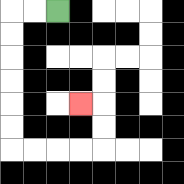{'start': '[2, 0]', 'end': '[3, 4]', 'path_directions': 'L,L,D,D,D,D,D,D,R,R,R,R,U,U,L', 'path_coordinates': '[[2, 0], [1, 0], [0, 0], [0, 1], [0, 2], [0, 3], [0, 4], [0, 5], [0, 6], [1, 6], [2, 6], [3, 6], [4, 6], [4, 5], [4, 4], [3, 4]]'}